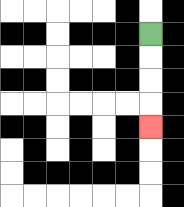{'start': '[6, 1]', 'end': '[6, 5]', 'path_directions': 'D,D,D,D', 'path_coordinates': '[[6, 1], [6, 2], [6, 3], [6, 4], [6, 5]]'}